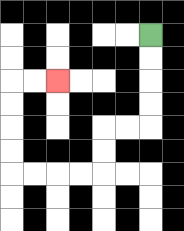{'start': '[6, 1]', 'end': '[2, 3]', 'path_directions': 'D,D,D,D,L,L,D,D,L,L,L,L,U,U,U,U,R,R', 'path_coordinates': '[[6, 1], [6, 2], [6, 3], [6, 4], [6, 5], [5, 5], [4, 5], [4, 6], [4, 7], [3, 7], [2, 7], [1, 7], [0, 7], [0, 6], [0, 5], [0, 4], [0, 3], [1, 3], [2, 3]]'}